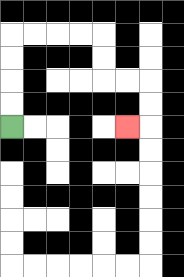{'start': '[0, 5]', 'end': '[5, 5]', 'path_directions': 'U,U,U,U,R,R,R,R,D,D,R,R,D,D,L', 'path_coordinates': '[[0, 5], [0, 4], [0, 3], [0, 2], [0, 1], [1, 1], [2, 1], [3, 1], [4, 1], [4, 2], [4, 3], [5, 3], [6, 3], [6, 4], [6, 5], [5, 5]]'}